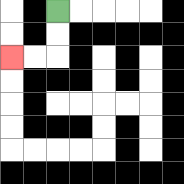{'start': '[2, 0]', 'end': '[0, 2]', 'path_directions': 'D,D,L,L', 'path_coordinates': '[[2, 0], [2, 1], [2, 2], [1, 2], [0, 2]]'}